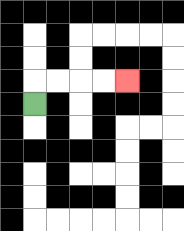{'start': '[1, 4]', 'end': '[5, 3]', 'path_directions': 'U,R,R,R,R', 'path_coordinates': '[[1, 4], [1, 3], [2, 3], [3, 3], [4, 3], [5, 3]]'}